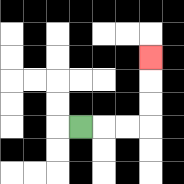{'start': '[3, 5]', 'end': '[6, 2]', 'path_directions': 'R,R,R,U,U,U', 'path_coordinates': '[[3, 5], [4, 5], [5, 5], [6, 5], [6, 4], [6, 3], [6, 2]]'}